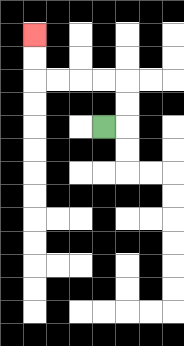{'start': '[4, 5]', 'end': '[1, 1]', 'path_directions': 'R,U,U,L,L,L,L,U,U', 'path_coordinates': '[[4, 5], [5, 5], [5, 4], [5, 3], [4, 3], [3, 3], [2, 3], [1, 3], [1, 2], [1, 1]]'}